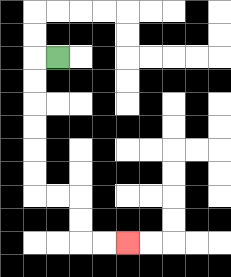{'start': '[2, 2]', 'end': '[5, 10]', 'path_directions': 'L,D,D,D,D,D,D,R,R,D,D,R,R', 'path_coordinates': '[[2, 2], [1, 2], [1, 3], [1, 4], [1, 5], [1, 6], [1, 7], [1, 8], [2, 8], [3, 8], [3, 9], [3, 10], [4, 10], [5, 10]]'}